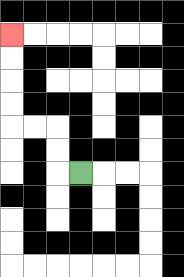{'start': '[3, 7]', 'end': '[0, 1]', 'path_directions': 'L,U,U,L,L,U,U,U,U', 'path_coordinates': '[[3, 7], [2, 7], [2, 6], [2, 5], [1, 5], [0, 5], [0, 4], [0, 3], [0, 2], [0, 1]]'}